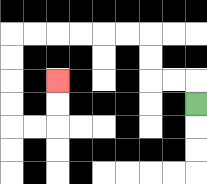{'start': '[8, 4]', 'end': '[2, 3]', 'path_directions': 'U,L,L,U,U,L,L,L,L,L,L,D,D,D,D,R,R,U,U', 'path_coordinates': '[[8, 4], [8, 3], [7, 3], [6, 3], [6, 2], [6, 1], [5, 1], [4, 1], [3, 1], [2, 1], [1, 1], [0, 1], [0, 2], [0, 3], [0, 4], [0, 5], [1, 5], [2, 5], [2, 4], [2, 3]]'}